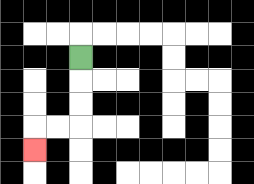{'start': '[3, 2]', 'end': '[1, 6]', 'path_directions': 'D,D,D,L,L,D', 'path_coordinates': '[[3, 2], [3, 3], [3, 4], [3, 5], [2, 5], [1, 5], [1, 6]]'}